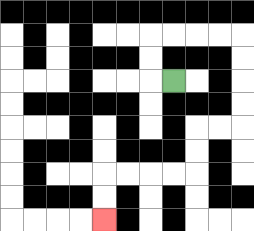{'start': '[7, 3]', 'end': '[4, 9]', 'path_directions': 'L,U,U,R,R,R,R,D,D,D,D,L,L,D,D,L,L,L,L,D,D', 'path_coordinates': '[[7, 3], [6, 3], [6, 2], [6, 1], [7, 1], [8, 1], [9, 1], [10, 1], [10, 2], [10, 3], [10, 4], [10, 5], [9, 5], [8, 5], [8, 6], [8, 7], [7, 7], [6, 7], [5, 7], [4, 7], [4, 8], [4, 9]]'}